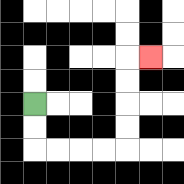{'start': '[1, 4]', 'end': '[6, 2]', 'path_directions': 'D,D,R,R,R,R,U,U,U,U,R', 'path_coordinates': '[[1, 4], [1, 5], [1, 6], [2, 6], [3, 6], [4, 6], [5, 6], [5, 5], [5, 4], [5, 3], [5, 2], [6, 2]]'}